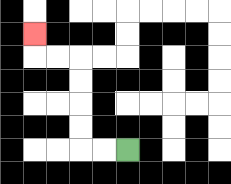{'start': '[5, 6]', 'end': '[1, 1]', 'path_directions': 'L,L,U,U,U,U,L,L,U', 'path_coordinates': '[[5, 6], [4, 6], [3, 6], [3, 5], [3, 4], [3, 3], [3, 2], [2, 2], [1, 2], [1, 1]]'}